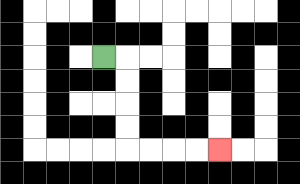{'start': '[4, 2]', 'end': '[9, 6]', 'path_directions': 'R,D,D,D,D,R,R,R,R', 'path_coordinates': '[[4, 2], [5, 2], [5, 3], [5, 4], [5, 5], [5, 6], [6, 6], [7, 6], [8, 6], [9, 6]]'}